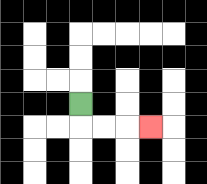{'start': '[3, 4]', 'end': '[6, 5]', 'path_directions': 'D,R,R,R', 'path_coordinates': '[[3, 4], [3, 5], [4, 5], [5, 5], [6, 5]]'}